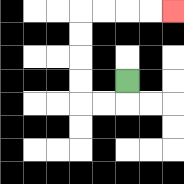{'start': '[5, 3]', 'end': '[7, 0]', 'path_directions': 'D,L,L,U,U,U,U,R,R,R,R', 'path_coordinates': '[[5, 3], [5, 4], [4, 4], [3, 4], [3, 3], [3, 2], [3, 1], [3, 0], [4, 0], [5, 0], [6, 0], [7, 0]]'}